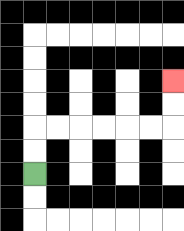{'start': '[1, 7]', 'end': '[7, 3]', 'path_directions': 'U,U,R,R,R,R,R,R,U,U', 'path_coordinates': '[[1, 7], [1, 6], [1, 5], [2, 5], [3, 5], [4, 5], [5, 5], [6, 5], [7, 5], [7, 4], [7, 3]]'}